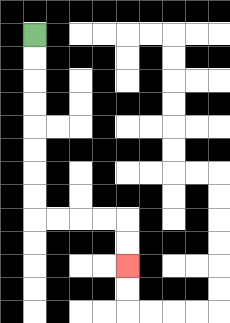{'start': '[1, 1]', 'end': '[5, 11]', 'path_directions': 'D,D,D,D,D,D,D,D,R,R,R,R,D,D', 'path_coordinates': '[[1, 1], [1, 2], [1, 3], [1, 4], [1, 5], [1, 6], [1, 7], [1, 8], [1, 9], [2, 9], [3, 9], [4, 9], [5, 9], [5, 10], [5, 11]]'}